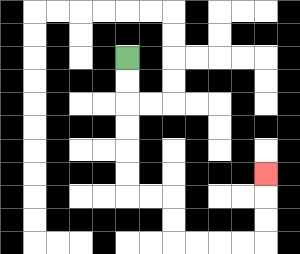{'start': '[5, 2]', 'end': '[11, 7]', 'path_directions': 'D,D,D,D,D,D,R,R,D,D,R,R,R,R,U,U,U', 'path_coordinates': '[[5, 2], [5, 3], [5, 4], [5, 5], [5, 6], [5, 7], [5, 8], [6, 8], [7, 8], [7, 9], [7, 10], [8, 10], [9, 10], [10, 10], [11, 10], [11, 9], [11, 8], [11, 7]]'}